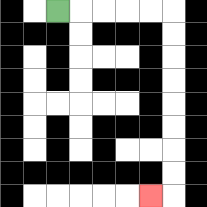{'start': '[2, 0]', 'end': '[6, 8]', 'path_directions': 'R,R,R,R,R,D,D,D,D,D,D,D,D,L', 'path_coordinates': '[[2, 0], [3, 0], [4, 0], [5, 0], [6, 0], [7, 0], [7, 1], [7, 2], [7, 3], [7, 4], [7, 5], [7, 6], [7, 7], [7, 8], [6, 8]]'}